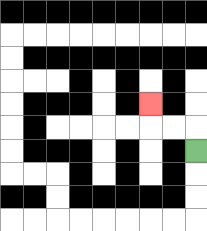{'start': '[8, 6]', 'end': '[6, 4]', 'path_directions': 'U,L,L,U', 'path_coordinates': '[[8, 6], [8, 5], [7, 5], [6, 5], [6, 4]]'}